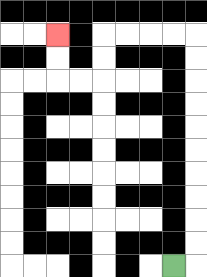{'start': '[7, 11]', 'end': '[2, 1]', 'path_directions': 'R,U,U,U,U,U,U,U,U,U,U,L,L,L,L,D,D,L,L,U,U', 'path_coordinates': '[[7, 11], [8, 11], [8, 10], [8, 9], [8, 8], [8, 7], [8, 6], [8, 5], [8, 4], [8, 3], [8, 2], [8, 1], [7, 1], [6, 1], [5, 1], [4, 1], [4, 2], [4, 3], [3, 3], [2, 3], [2, 2], [2, 1]]'}